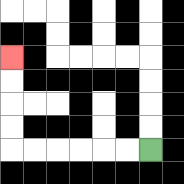{'start': '[6, 6]', 'end': '[0, 2]', 'path_directions': 'L,L,L,L,L,L,U,U,U,U', 'path_coordinates': '[[6, 6], [5, 6], [4, 6], [3, 6], [2, 6], [1, 6], [0, 6], [0, 5], [0, 4], [0, 3], [0, 2]]'}